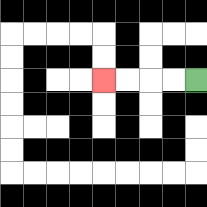{'start': '[8, 3]', 'end': '[4, 3]', 'path_directions': 'L,L,L,L', 'path_coordinates': '[[8, 3], [7, 3], [6, 3], [5, 3], [4, 3]]'}